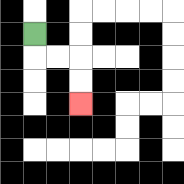{'start': '[1, 1]', 'end': '[3, 4]', 'path_directions': 'D,R,R,D,D', 'path_coordinates': '[[1, 1], [1, 2], [2, 2], [3, 2], [3, 3], [3, 4]]'}